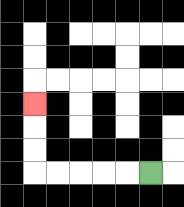{'start': '[6, 7]', 'end': '[1, 4]', 'path_directions': 'L,L,L,L,L,U,U,U', 'path_coordinates': '[[6, 7], [5, 7], [4, 7], [3, 7], [2, 7], [1, 7], [1, 6], [1, 5], [1, 4]]'}